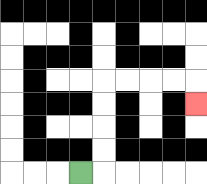{'start': '[3, 7]', 'end': '[8, 4]', 'path_directions': 'R,U,U,U,U,R,R,R,R,D', 'path_coordinates': '[[3, 7], [4, 7], [4, 6], [4, 5], [4, 4], [4, 3], [5, 3], [6, 3], [7, 3], [8, 3], [8, 4]]'}